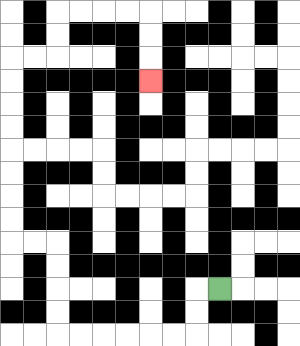{'start': '[9, 12]', 'end': '[6, 3]', 'path_directions': 'L,D,D,L,L,L,L,L,L,U,U,U,U,L,L,U,U,U,U,U,U,U,U,R,R,U,U,R,R,R,R,D,D,D', 'path_coordinates': '[[9, 12], [8, 12], [8, 13], [8, 14], [7, 14], [6, 14], [5, 14], [4, 14], [3, 14], [2, 14], [2, 13], [2, 12], [2, 11], [2, 10], [1, 10], [0, 10], [0, 9], [0, 8], [0, 7], [0, 6], [0, 5], [0, 4], [0, 3], [0, 2], [1, 2], [2, 2], [2, 1], [2, 0], [3, 0], [4, 0], [5, 0], [6, 0], [6, 1], [6, 2], [6, 3]]'}